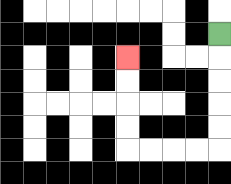{'start': '[9, 1]', 'end': '[5, 2]', 'path_directions': 'D,D,D,D,D,L,L,L,L,U,U,U,U', 'path_coordinates': '[[9, 1], [9, 2], [9, 3], [9, 4], [9, 5], [9, 6], [8, 6], [7, 6], [6, 6], [5, 6], [5, 5], [5, 4], [5, 3], [5, 2]]'}